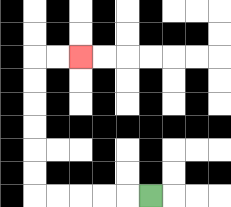{'start': '[6, 8]', 'end': '[3, 2]', 'path_directions': 'L,L,L,L,L,U,U,U,U,U,U,R,R', 'path_coordinates': '[[6, 8], [5, 8], [4, 8], [3, 8], [2, 8], [1, 8], [1, 7], [1, 6], [1, 5], [1, 4], [1, 3], [1, 2], [2, 2], [3, 2]]'}